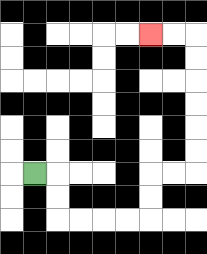{'start': '[1, 7]', 'end': '[6, 1]', 'path_directions': 'R,D,D,R,R,R,R,U,U,R,R,U,U,U,U,U,U,L,L', 'path_coordinates': '[[1, 7], [2, 7], [2, 8], [2, 9], [3, 9], [4, 9], [5, 9], [6, 9], [6, 8], [6, 7], [7, 7], [8, 7], [8, 6], [8, 5], [8, 4], [8, 3], [8, 2], [8, 1], [7, 1], [6, 1]]'}